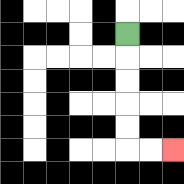{'start': '[5, 1]', 'end': '[7, 6]', 'path_directions': 'D,D,D,D,D,R,R', 'path_coordinates': '[[5, 1], [5, 2], [5, 3], [5, 4], [5, 5], [5, 6], [6, 6], [7, 6]]'}